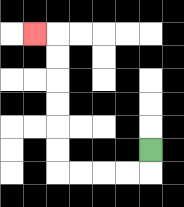{'start': '[6, 6]', 'end': '[1, 1]', 'path_directions': 'D,L,L,L,L,U,U,U,U,U,U,L', 'path_coordinates': '[[6, 6], [6, 7], [5, 7], [4, 7], [3, 7], [2, 7], [2, 6], [2, 5], [2, 4], [2, 3], [2, 2], [2, 1], [1, 1]]'}